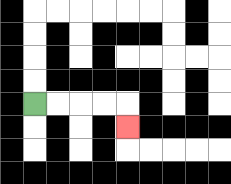{'start': '[1, 4]', 'end': '[5, 5]', 'path_directions': 'R,R,R,R,D', 'path_coordinates': '[[1, 4], [2, 4], [3, 4], [4, 4], [5, 4], [5, 5]]'}